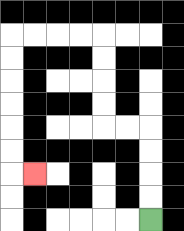{'start': '[6, 9]', 'end': '[1, 7]', 'path_directions': 'U,U,U,U,L,L,U,U,U,U,L,L,L,L,D,D,D,D,D,D,R', 'path_coordinates': '[[6, 9], [6, 8], [6, 7], [6, 6], [6, 5], [5, 5], [4, 5], [4, 4], [4, 3], [4, 2], [4, 1], [3, 1], [2, 1], [1, 1], [0, 1], [0, 2], [0, 3], [0, 4], [0, 5], [0, 6], [0, 7], [1, 7]]'}